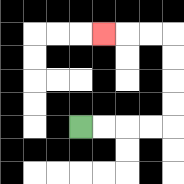{'start': '[3, 5]', 'end': '[4, 1]', 'path_directions': 'R,R,R,R,U,U,U,U,L,L,L', 'path_coordinates': '[[3, 5], [4, 5], [5, 5], [6, 5], [7, 5], [7, 4], [7, 3], [7, 2], [7, 1], [6, 1], [5, 1], [4, 1]]'}